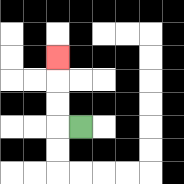{'start': '[3, 5]', 'end': '[2, 2]', 'path_directions': 'L,U,U,U', 'path_coordinates': '[[3, 5], [2, 5], [2, 4], [2, 3], [2, 2]]'}